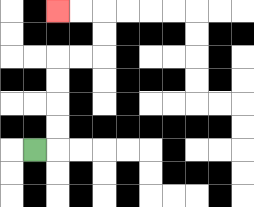{'start': '[1, 6]', 'end': '[2, 0]', 'path_directions': 'R,U,U,U,U,R,R,U,U,L,L', 'path_coordinates': '[[1, 6], [2, 6], [2, 5], [2, 4], [2, 3], [2, 2], [3, 2], [4, 2], [4, 1], [4, 0], [3, 0], [2, 0]]'}